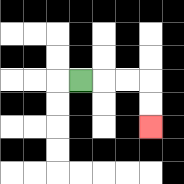{'start': '[3, 3]', 'end': '[6, 5]', 'path_directions': 'R,R,R,D,D', 'path_coordinates': '[[3, 3], [4, 3], [5, 3], [6, 3], [6, 4], [6, 5]]'}